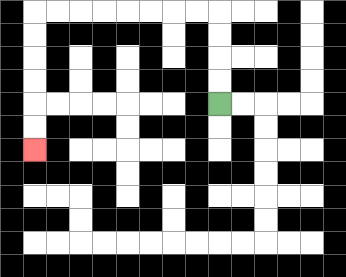{'start': '[9, 4]', 'end': '[1, 6]', 'path_directions': 'U,U,U,U,L,L,L,L,L,L,L,L,D,D,D,D,D,D', 'path_coordinates': '[[9, 4], [9, 3], [9, 2], [9, 1], [9, 0], [8, 0], [7, 0], [6, 0], [5, 0], [4, 0], [3, 0], [2, 0], [1, 0], [1, 1], [1, 2], [1, 3], [1, 4], [1, 5], [1, 6]]'}